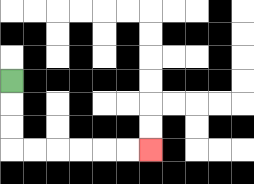{'start': '[0, 3]', 'end': '[6, 6]', 'path_directions': 'D,D,D,R,R,R,R,R,R', 'path_coordinates': '[[0, 3], [0, 4], [0, 5], [0, 6], [1, 6], [2, 6], [3, 6], [4, 6], [5, 6], [6, 6]]'}